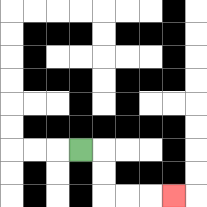{'start': '[3, 6]', 'end': '[7, 8]', 'path_directions': 'R,D,D,R,R,R', 'path_coordinates': '[[3, 6], [4, 6], [4, 7], [4, 8], [5, 8], [6, 8], [7, 8]]'}